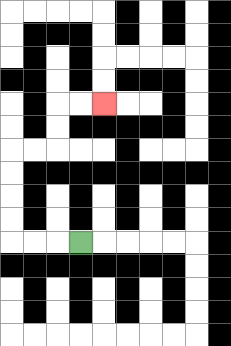{'start': '[3, 10]', 'end': '[4, 4]', 'path_directions': 'L,L,L,U,U,U,U,R,R,U,U,R,R', 'path_coordinates': '[[3, 10], [2, 10], [1, 10], [0, 10], [0, 9], [0, 8], [0, 7], [0, 6], [1, 6], [2, 6], [2, 5], [2, 4], [3, 4], [4, 4]]'}